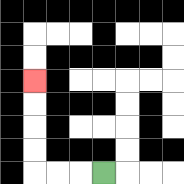{'start': '[4, 7]', 'end': '[1, 3]', 'path_directions': 'L,L,L,U,U,U,U', 'path_coordinates': '[[4, 7], [3, 7], [2, 7], [1, 7], [1, 6], [1, 5], [1, 4], [1, 3]]'}